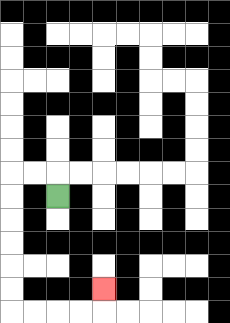{'start': '[2, 8]', 'end': '[4, 12]', 'path_directions': 'U,L,L,D,D,D,D,D,D,R,R,R,R,U', 'path_coordinates': '[[2, 8], [2, 7], [1, 7], [0, 7], [0, 8], [0, 9], [0, 10], [0, 11], [0, 12], [0, 13], [1, 13], [2, 13], [3, 13], [4, 13], [4, 12]]'}